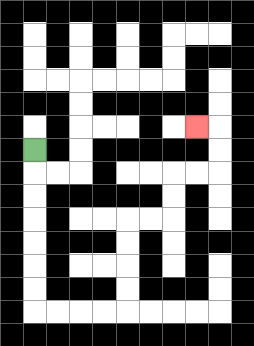{'start': '[1, 6]', 'end': '[8, 5]', 'path_directions': 'D,D,D,D,D,D,D,R,R,R,R,U,U,U,U,R,R,U,U,R,R,U,U,L', 'path_coordinates': '[[1, 6], [1, 7], [1, 8], [1, 9], [1, 10], [1, 11], [1, 12], [1, 13], [2, 13], [3, 13], [4, 13], [5, 13], [5, 12], [5, 11], [5, 10], [5, 9], [6, 9], [7, 9], [7, 8], [7, 7], [8, 7], [9, 7], [9, 6], [9, 5], [8, 5]]'}